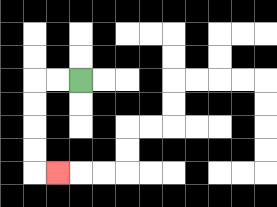{'start': '[3, 3]', 'end': '[2, 7]', 'path_directions': 'L,L,D,D,D,D,R', 'path_coordinates': '[[3, 3], [2, 3], [1, 3], [1, 4], [1, 5], [1, 6], [1, 7], [2, 7]]'}